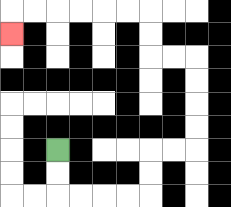{'start': '[2, 6]', 'end': '[0, 1]', 'path_directions': 'D,D,R,R,R,R,U,U,R,R,U,U,U,U,L,L,U,U,L,L,L,L,L,L,D', 'path_coordinates': '[[2, 6], [2, 7], [2, 8], [3, 8], [4, 8], [5, 8], [6, 8], [6, 7], [6, 6], [7, 6], [8, 6], [8, 5], [8, 4], [8, 3], [8, 2], [7, 2], [6, 2], [6, 1], [6, 0], [5, 0], [4, 0], [3, 0], [2, 0], [1, 0], [0, 0], [0, 1]]'}